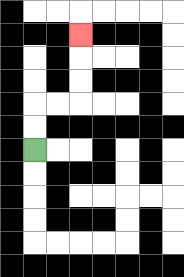{'start': '[1, 6]', 'end': '[3, 1]', 'path_directions': 'U,U,R,R,U,U,U', 'path_coordinates': '[[1, 6], [1, 5], [1, 4], [2, 4], [3, 4], [3, 3], [3, 2], [3, 1]]'}